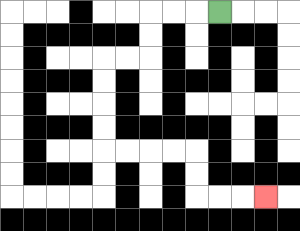{'start': '[9, 0]', 'end': '[11, 8]', 'path_directions': 'L,L,L,D,D,L,L,D,D,D,D,R,R,R,R,D,D,R,R,R', 'path_coordinates': '[[9, 0], [8, 0], [7, 0], [6, 0], [6, 1], [6, 2], [5, 2], [4, 2], [4, 3], [4, 4], [4, 5], [4, 6], [5, 6], [6, 6], [7, 6], [8, 6], [8, 7], [8, 8], [9, 8], [10, 8], [11, 8]]'}